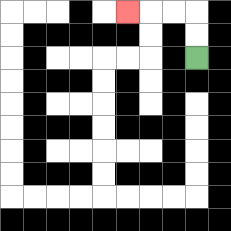{'start': '[8, 2]', 'end': '[5, 0]', 'path_directions': 'U,U,L,L,L', 'path_coordinates': '[[8, 2], [8, 1], [8, 0], [7, 0], [6, 0], [5, 0]]'}